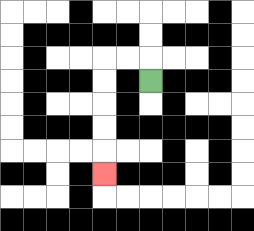{'start': '[6, 3]', 'end': '[4, 7]', 'path_directions': 'U,L,L,D,D,D,D,D', 'path_coordinates': '[[6, 3], [6, 2], [5, 2], [4, 2], [4, 3], [4, 4], [4, 5], [4, 6], [4, 7]]'}